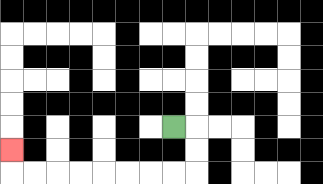{'start': '[7, 5]', 'end': '[0, 6]', 'path_directions': 'R,D,D,L,L,L,L,L,L,L,L,U', 'path_coordinates': '[[7, 5], [8, 5], [8, 6], [8, 7], [7, 7], [6, 7], [5, 7], [4, 7], [3, 7], [2, 7], [1, 7], [0, 7], [0, 6]]'}